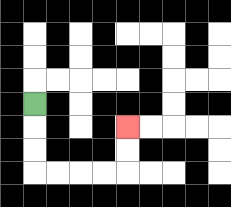{'start': '[1, 4]', 'end': '[5, 5]', 'path_directions': 'D,D,D,R,R,R,R,U,U', 'path_coordinates': '[[1, 4], [1, 5], [1, 6], [1, 7], [2, 7], [3, 7], [4, 7], [5, 7], [5, 6], [5, 5]]'}